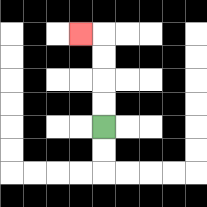{'start': '[4, 5]', 'end': '[3, 1]', 'path_directions': 'U,U,U,U,L', 'path_coordinates': '[[4, 5], [4, 4], [4, 3], [4, 2], [4, 1], [3, 1]]'}